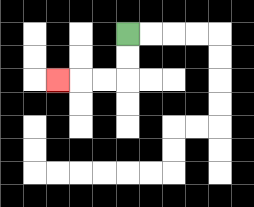{'start': '[5, 1]', 'end': '[2, 3]', 'path_directions': 'D,D,L,L,L', 'path_coordinates': '[[5, 1], [5, 2], [5, 3], [4, 3], [3, 3], [2, 3]]'}